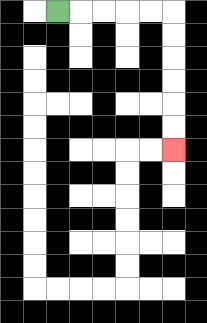{'start': '[2, 0]', 'end': '[7, 6]', 'path_directions': 'R,R,R,R,R,D,D,D,D,D,D', 'path_coordinates': '[[2, 0], [3, 0], [4, 0], [5, 0], [6, 0], [7, 0], [7, 1], [7, 2], [7, 3], [7, 4], [7, 5], [7, 6]]'}